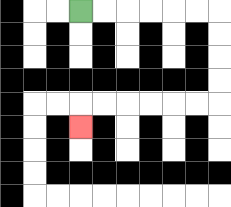{'start': '[3, 0]', 'end': '[3, 5]', 'path_directions': 'R,R,R,R,R,R,D,D,D,D,L,L,L,L,L,L,D', 'path_coordinates': '[[3, 0], [4, 0], [5, 0], [6, 0], [7, 0], [8, 0], [9, 0], [9, 1], [9, 2], [9, 3], [9, 4], [8, 4], [7, 4], [6, 4], [5, 4], [4, 4], [3, 4], [3, 5]]'}